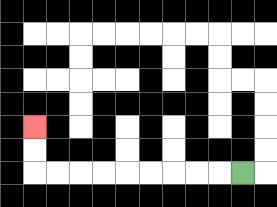{'start': '[10, 7]', 'end': '[1, 5]', 'path_directions': 'L,L,L,L,L,L,L,L,L,U,U', 'path_coordinates': '[[10, 7], [9, 7], [8, 7], [7, 7], [6, 7], [5, 7], [4, 7], [3, 7], [2, 7], [1, 7], [1, 6], [1, 5]]'}